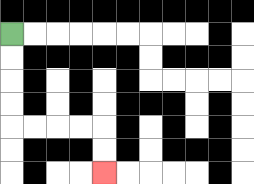{'start': '[0, 1]', 'end': '[4, 7]', 'path_directions': 'D,D,D,D,R,R,R,R,D,D', 'path_coordinates': '[[0, 1], [0, 2], [0, 3], [0, 4], [0, 5], [1, 5], [2, 5], [3, 5], [4, 5], [4, 6], [4, 7]]'}